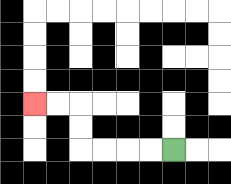{'start': '[7, 6]', 'end': '[1, 4]', 'path_directions': 'L,L,L,L,U,U,L,L', 'path_coordinates': '[[7, 6], [6, 6], [5, 6], [4, 6], [3, 6], [3, 5], [3, 4], [2, 4], [1, 4]]'}